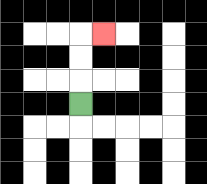{'start': '[3, 4]', 'end': '[4, 1]', 'path_directions': 'U,U,U,R', 'path_coordinates': '[[3, 4], [3, 3], [3, 2], [3, 1], [4, 1]]'}